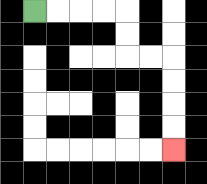{'start': '[1, 0]', 'end': '[7, 6]', 'path_directions': 'R,R,R,R,D,D,R,R,D,D,D,D', 'path_coordinates': '[[1, 0], [2, 0], [3, 0], [4, 0], [5, 0], [5, 1], [5, 2], [6, 2], [7, 2], [7, 3], [7, 4], [7, 5], [7, 6]]'}